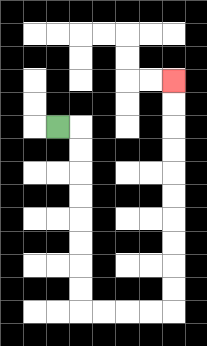{'start': '[2, 5]', 'end': '[7, 3]', 'path_directions': 'R,D,D,D,D,D,D,D,D,R,R,R,R,U,U,U,U,U,U,U,U,U,U', 'path_coordinates': '[[2, 5], [3, 5], [3, 6], [3, 7], [3, 8], [3, 9], [3, 10], [3, 11], [3, 12], [3, 13], [4, 13], [5, 13], [6, 13], [7, 13], [7, 12], [7, 11], [7, 10], [7, 9], [7, 8], [7, 7], [7, 6], [7, 5], [7, 4], [7, 3]]'}